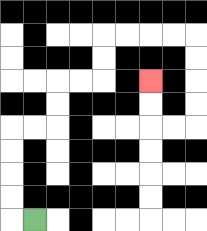{'start': '[1, 9]', 'end': '[6, 3]', 'path_directions': 'L,U,U,U,U,R,R,U,U,R,R,U,U,R,R,R,R,D,D,D,D,L,L,U,U', 'path_coordinates': '[[1, 9], [0, 9], [0, 8], [0, 7], [0, 6], [0, 5], [1, 5], [2, 5], [2, 4], [2, 3], [3, 3], [4, 3], [4, 2], [4, 1], [5, 1], [6, 1], [7, 1], [8, 1], [8, 2], [8, 3], [8, 4], [8, 5], [7, 5], [6, 5], [6, 4], [6, 3]]'}